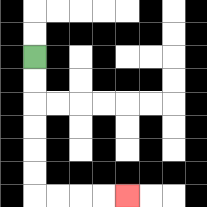{'start': '[1, 2]', 'end': '[5, 8]', 'path_directions': 'D,D,D,D,D,D,R,R,R,R', 'path_coordinates': '[[1, 2], [1, 3], [1, 4], [1, 5], [1, 6], [1, 7], [1, 8], [2, 8], [3, 8], [4, 8], [5, 8]]'}